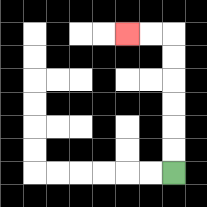{'start': '[7, 7]', 'end': '[5, 1]', 'path_directions': 'U,U,U,U,U,U,L,L', 'path_coordinates': '[[7, 7], [7, 6], [7, 5], [7, 4], [7, 3], [7, 2], [7, 1], [6, 1], [5, 1]]'}